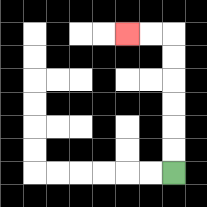{'start': '[7, 7]', 'end': '[5, 1]', 'path_directions': 'U,U,U,U,U,U,L,L', 'path_coordinates': '[[7, 7], [7, 6], [7, 5], [7, 4], [7, 3], [7, 2], [7, 1], [6, 1], [5, 1]]'}